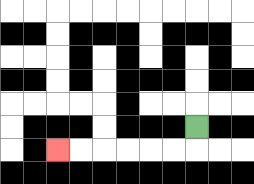{'start': '[8, 5]', 'end': '[2, 6]', 'path_directions': 'D,L,L,L,L,L,L', 'path_coordinates': '[[8, 5], [8, 6], [7, 6], [6, 6], [5, 6], [4, 6], [3, 6], [2, 6]]'}